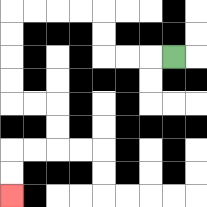{'start': '[7, 2]', 'end': '[0, 8]', 'path_directions': 'L,L,L,U,U,L,L,L,L,D,D,D,D,R,R,D,D,L,L,D,D', 'path_coordinates': '[[7, 2], [6, 2], [5, 2], [4, 2], [4, 1], [4, 0], [3, 0], [2, 0], [1, 0], [0, 0], [0, 1], [0, 2], [0, 3], [0, 4], [1, 4], [2, 4], [2, 5], [2, 6], [1, 6], [0, 6], [0, 7], [0, 8]]'}